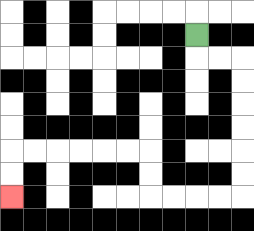{'start': '[8, 1]', 'end': '[0, 8]', 'path_directions': 'D,R,R,D,D,D,D,D,D,L,L,L,L,U,U,L,L,L,L,L,L,D,D', 'path_coordinates': '[[8, 1], [8, 2], [9, 2], [10, 2], [10, 3], [10, 4], [10, 5], [10, 6], [10, 7], [10, 8], [9, 8], [8, 8], [7, 8], [6, 8], [6, 7], [6, 6], [5, 6], [4, 6], [3, 6], [2, 6], [1, 6], [0, 6], [0, 7], [0, 8]]'}